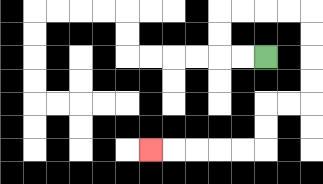{'start': '[11, 2]', 'end': '[6, 6]', 'path_directions': 'L,L,U,U,R,R,R,R,D,D,D,D,L,L,D,D,L,L,L,L,L', 'path_coordinates': '[[11, 2], [10, 2], [9, 2], [9, 1], [9, 0], [10, 0], [11, 0], [12, 0], [13, 0], [13, 1], [13, 2], [13, 3], [13, 4], [12, 4], [11, 4], [11, 5], [11, 6], [10, 6], [9, 6], [8, 6], [7, 6], [6, 6]]'}